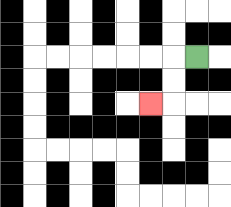{'start': '[8, 2]', 'end': '[6, 4]', 'path_directions': 'L,D,D,L', 'path_coordinates': '[[8, 2], [7, 2], [7, 3], [7, 4], [6, 4]]'}